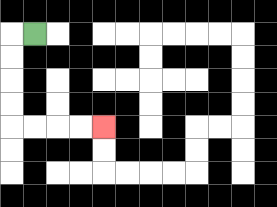{'start': '[1, 1]', 'end': '[4, 5]', 'path_directions': 'L,D,D,D,D,R,R,R,R', 'path_coordinates': '[[1, 1], [0, 1], [0, 2], [0, 3], [0, 4], [0, 5], [1, 5], [2, 5], [3, 5], [4, 5]]'}